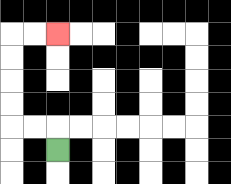{'start': '[2, 6]', 'end': '[2, 1]', 'path_directions': 'U,L,L,U,U,U,U,R,R', 'path_coordinates': '[[2, 6], [2, 5], [1, 5], [0, 5], [0, 4], [0, 3], [0, 2], [0, 1], [1, 1], [2, 1]]'}